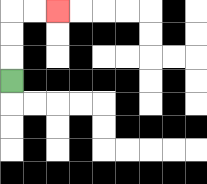{'start': '[0, 3]', 'end': '[2, 0]', 'path_directions': 'U,U,U,R,R', 'path_coordinates': '[[0, 3], [0, 2], [0, 1], [0, 0], [1, 0], [2, 0]]'}